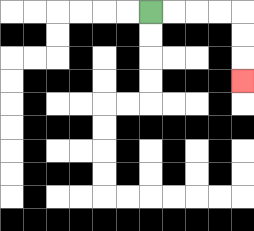{'start': '[6, 0]', 'end': '[10, 3]', 'path_directions': 'R,R,R,R,D,D,D', 'path_coordinates': '[[6, 0], [7, 0], [8, 0], [9, 0], [10, 0], [10, 1], [10, 2], [10, 3]]'}